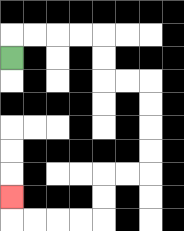{'start': '[0, 2]', 'end': '[0, 8]', 'path_directions': 'U,R,R,R,R,D,D,R,R,D,D,D,D,L,L,D,D,L,L,L,L,U', 'path_coordinates': '[[0, 2], [0, 1], [1, 1], [2, 1], [3, 1], [4, 1], [4, 2], [4, 3], [5, 3], [6, 3], [6, 4], [6, 5], [6, 6], [6, 7], [5, 7], [4, 7], [4, 8], [4, 9], [3, 9], [2, 9], [1, 9], [0, 9], [0, 8]]'}